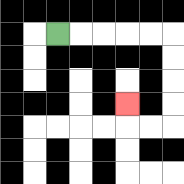{'start': '[2, 1]', 'end': '[5, 4]', 'path_directions': 'R,R,R,R,R,D,D,D,D,L,L,U', 'path_coordinates': '[[2, 1], [3, 1], [4, 1], [5, 1], [6, 1], [7, 1], [7, 2], [7, 3], [7, 4], [7, 5], [6, 5], [5, 5], [5, 4]]'}